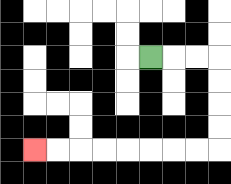{'start': '[6, 2]', 'end': '[1, 6]', 'path_directions': 'R,R,R,D,D,D,D,L,L,L,L,L,L,L,L', 'path_coordinates': '[[6, 2], [7, 2], [8, 2], [9, 2], [9, 3], [9, 4], [9, 5], [9, 6], [8, 6], [7, 6], [6, 6], [5, 6], [4, 6], [3, 6], [2, 6], [1, 6]]'}